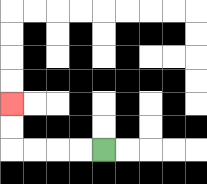{'start': '[4, 6]', 'end': '[0, 4]', 'path_directions': 'L,L,L,L,U,U', 'path_coordinates': '[[4, 6], [3, 6], [2, 6], [1, 6], [0, 6], [0, 5], [0, 4]]'}